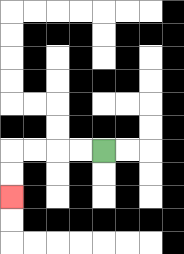{'start': '[4, 6]', 'end': '[0, 8]', 'path_directions': 'L,L,L,L,D,D', 'path_coordinates': '[[4, 6], [3, 6], [2, 6], [1, 6], [0, 6], [0, 7], [0, 8]]'}